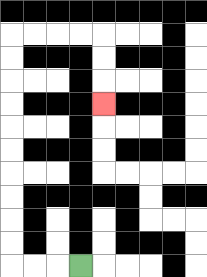{'start': '[3, 11]', 'end': '[4, 4]', 'path_directions': 'L,L,L,U,U,U,U,U,U,U,U,U,U,R,R,R,R,D,D,D', 'path_coordinates': '[[3, 11], [2, 11], [1, 11], [0, 11], [0, 10], [0, 9], [0, 8], [0, 7], [0, 6], [0, 5], [0, 4], [0, 3], [0, 2], [0, 1], [1, 1], [2, 1], [3, 1], [4, 1], [4, 2], [4, 3], [4, 4]]'}